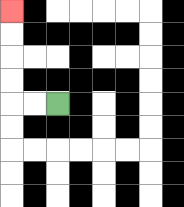{'start': '[2, 4]', 'end': '[0, 0]', 'path_directions': 'L,L,U,U,U,U', 'path_coordinates': '[[2, 4], [1, 4], [0, 4], [0, 3], [0, 2], [0, 1], [0, 0]]'}